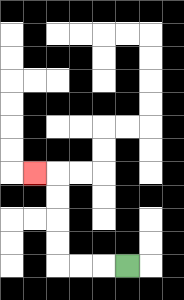{'start': '[5, 11]', 'end': '[1, 7]', 'path_directions': 'L,L,L,U,U,U,U,L', 'path_coordinates': '[[5, 11], [4, 11], [3, 11], [2, 11], [2, 10], [2, 9], [2, 8], [2, 7], [1, 7]]'}